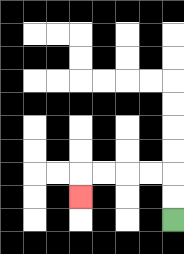{'start': '[7, 9]', 'end': '[3, 8]', 'path_directions': 'U,U,L,L,L,L,D', 'path_coordinates': '[[7, 9], [7, 8], [7, 7], [6, 7], [5, 7], [4, 7], [3, 7], [3, 8]]'}